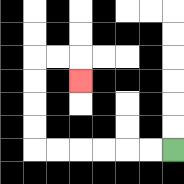{'start': '[7, 6]', 'end': '[3, 3]', 'path_directions': 'L,L,L,L,L,L,U,U,U,U,R,R,D', 'path_coordinates': '[[7, 6], [6, 6], [5, 6], [4, 6], [3, 6], [2, 6], [1, 6], [1, 5], [1, 4], [1, 3], [1, 2], [2, 2], [3, 2], [3, 3]]'}